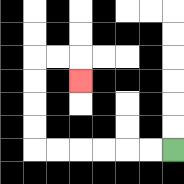{'start': '[7, 6]', 'end': '[3, 3]', 'path_directions': 'L,L,L,L,L,L,U,U,U,U,R,R,D', 'path_coordinates': '[[7, 6], [6, 6], [5, 6], [4, 6], [3, 6], [2, 6], [1, 6], [1, 5], [1, 4], [1, 3], [1, 2], [2, 2], [3, 2], [3, 3]]'}